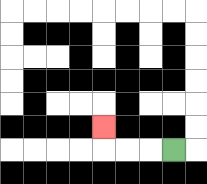{'start': '[7, 6]', 'end': '[4, 5]', 'path_directions': 'L,L,L,U', 'path_coordinates': '[[7, 6], [6, 6], [5, 6], [4, 6], [4, 5]]'}